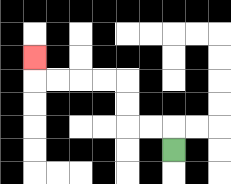{'start': '[7, 6]', 'end': '[1, 2]', 'path_directions': 'U,L,L,U,U,L,L,L,L,U', 'path_coordinates': '[[7, 6], [7, 5], [6, 5], [5, 5], [5, 4], [5, 3], [4, 3], [3, 3], [2, 3], [1, 3], [1, 2]]'}